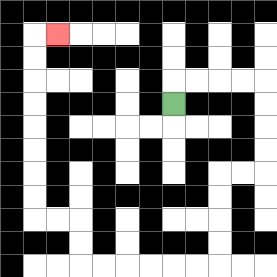{'start': '[7, 4]', 'end': '[2, 1]', 'path_directions': 'U,R,R,R,R,D,D,D,D,L,L,D,D,D,D,L,L,L,L,L,L,U,U,L,L,U,U,U,U,U,U,U,U,R', 'path_coordinates': '[[7, 4], [7, 3], [8, 3], [9, 3], [10, 3], [11, 3], [11, 4], [11, 5], [11, 6], [11, 7], [10, 7], [9, 7], [9, 8], [9, 9], [9, 10], [9, 11], [8, 11], [7, 11], [6, 11], [5, 11], [4, 11], [3, 11], [3, 10], [3, 9], [2, 9], [1, 9], [1, 8], [1, 7], [1, 6], [1, 5], [1, 4], [1, 3], [1, 2], [1, 1], [2, 1]]'}